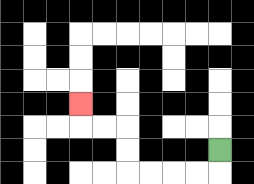{'start': '[9, 6]', 'end': '[3, 4]', 'path_directions': 'D,L,L,L,L,U,U,L,L,U', 'path_coordinates': '[[9, 6], [9, 7], [8, 7], [7, 7], [6, 7], [5, 7], [5, 6], [5, 5], [4, 5], [3, 5], [3, 4]]'}